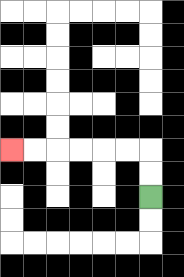{'start': '[6, 8]', 'end': '[0, 6]', 'path_directions': 'U,U,L,L,L,L,L,L', 'path_coordinates': '[[6, 8], [6, 7], [6, 6], [5, 6], [4, 6], [3, 6], [2, 6], [1, 6], [0, 6]]'}